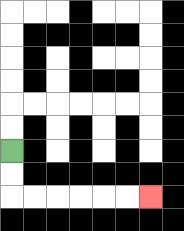{'start': '[0, 6]', 'end': '[6, 8]', 'path_directions': 'D,D,R,R,R,R,R,R', 'path_coordinates': '[[0, 6], [0, 7], [0, 8], [1, 8], [2, 8], [3, 8], [4, 8], [5, 8], [6, 8]]'}